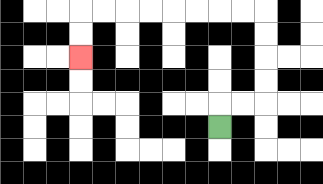{'start': '[9, 5]', 'end': '[3, 2]', 'path_directions': 'U,R,R,U,U,U,U,L,L,L,L,L,L,L,L,D,D', 'path_coordinates': '[[9, 5], [9, 4], [10, 4], [11, 4], [11, 3], [11, 2], [11, 1], [11, 0], [10, 0], [9, 0], [8, 0], [7, 0], [6, 0], [5, 0], [4, 0], [3, 0], [3, 1], [3, 2]]'}